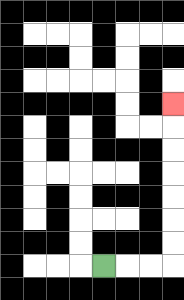{'start': '[4, 11]', 'end': '[7, 4]', 'path_directions': 'R,R,R,U,U,U,U,U,U,U', 'path_coordinates': '[[4, 11], [5, 11], [6, 11], [7, 11], [7, 10], [7, 9], [7, 8], [7, 7], [7, 6], [7, 5], [7, 4]]'}